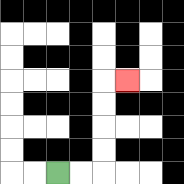{'start': '[2, 7]', 'end': '[5, 3]', 'path_directions': 'R,R,U,U,U,U,R', 'path_coordinates': '[[2, 7], [3, 7], [4, 7], [4, 6], [4, 5], [4, 4], [4, 3], [5, 3]]'}